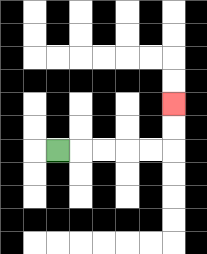{'start': '[2, 6]', 'end': '[7, 4]', 'path_directions': 'R,R,R,R,R,U,U', 'path_coordinates': '[[2, 6], [3, 6], [4, 6], [5, 6], [6, 6], [7, 6], [7, 5], [7, 4]]'}